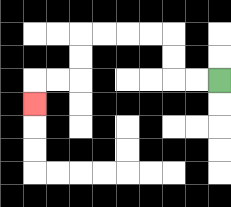{'start': '[9, 3]', 'end': '[1, 4]', 'path_directions': 'L,L,U,U,L,L,L,L,D,D,L,L,D', 'path_coordinates': '[[9, 3], [8, 3], [7, 3], [7, 2], [7, 1], [6, 1], [5, 1], [4, 1], [3, 1], [3, 2], [3, 3], [2, 3], [1, 3], [1, 4]]'}